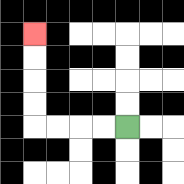{'start': '[5, 5]', 'end': '[1, 1]', 'path_directions': 'L,L,L,L,U,U,U,U', 'path_coordinates': '[[5, 5], [4, 5], [3, 5], [2, 5], [1, 5], [1, 4], [1, 3], [1, 2], [1, 1]]'}